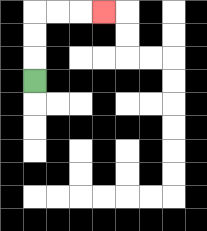{'start': '[1, 3]', 'end': '[4, 0]', 'path_directions': 'U,U,U,R,R,R', 'path_coordinates': '[[1, 3], [1, 2], [1, 1], [1, 0], [2, 0], [3, 0], [4, 0]]'}